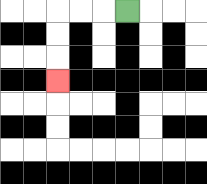{'start': '[5, 0]', 'end': '[2, 3]', 'path_directions': 'L,L,L,D,D,D', 'path_coordinates': '[[5, 0], [4, 0], [3, 0], [2, 0], [2, 1], [2, 2], [2, 3]]'}